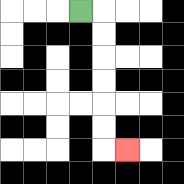{'start': '[3, 0]', 'end': '[5, 6]', 'path_directions': 'R,D,D,D,D,D,D,R', 'path_coordinates': '[[3, 0], [4, 0], [4, 1], [4, 2], [4, 3], [4, 4], [4, 5], [4, 6], [5, 6]]'}